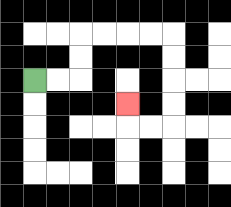{'start': '[1, 3]', 'end': '[5, 4]', 'path_directions': 'R,R,U,U,R,R,R,R,D,D,D,D,L,L,U', 'path_coordinates': '[[1, 3], [2, 3], [3, 3], [3, 2], [3, 1], [4, 1], [5, 1], [6, 1], [7, 1], [7, 2], [7, 3], [7, 4], [7, 5], [6, 5], [5, 5], [5, 4]]'}